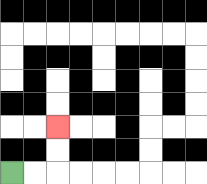{'start': '[0, 7]', 'end': '[2, 5]', 'path_directions': 'R,R,U,U', 'path_coordinates': '[[0, 7], [1, 7], [2, 7], [2, 6], [2, 5]]'}